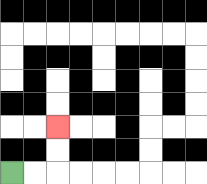{'start': '[0, 7]', 'end': '[2, 5]', 'path_directions': 'R,R,U,U', 'path_coordinates': '[[0, 7], [1, 7], [2, 7], [2, 6], [2, 5]]'}